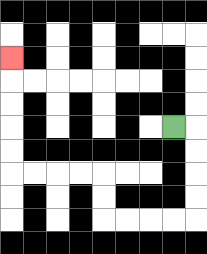{'start': '[7, 5]', 'end': '[0, 2]', 'path_directions': 'R,D,D,D,D,L,L,L,L,U,U,L,L,L,L,U,U,U,U,U', 'path_coordinates': '[[7, 5], [8, 5], [8, 6], [8, 7], [8, 8], [8, 9], [7, 9], [6, 9], [5, 9], [4, 9], [4, 8], [4, 7], [3, 7], [2, 7], [1, 7], [0, 7], [0, 6], [0, 5], [0, 4], [0, 3], [0, 2]]'}